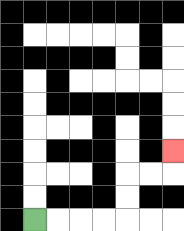{'start': '[1, 9]', 'end': '[7, 6]', 'path_directions': 'R,R,R,R,U,U,R,R,U', 'path_coordinates': '[[1, 9], [2, 9], [3, 9], [4, 9], [5, 9], [5, 8], [5, 7], [6, 7], [7, 7], [7, 6]]'}